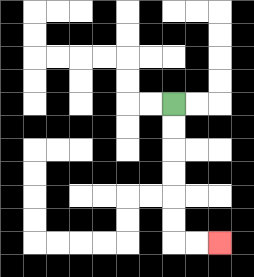{'start': '[7, 4]', 'end': '[9, 10]', 'path_directions': 'D,D,D,D,D,D,R,R', 'path_coordinates': '[[7, 4], [7, 5], [7, 6], [7, 7], [7, 8], [7, 9], [7, 10], [8, 10], [9, 10]]'}